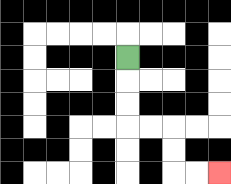{'start': '[5, 2]', 'end': '[9, 7]', 'path_directions': 'D,D,D,R,R,D,D,R,R', 'path_coordinates': '[[5, 2], [5, 3], [5, 4], [5, 5], [6, 5], [7, 5], [7, 6], [7, 7], [8, 7], [9, 7]]'}